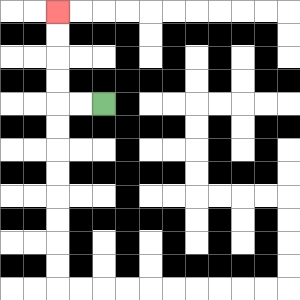{'start': '[4, 4]', 'end': '[2, 0]', 'path_directions': 'L,L,U,U,U,U', 'path_coordinates': '[[4, 4], [3, 4], [2, 4], [2, 3], [2, 2], [2, 1], [2, 0]]'}